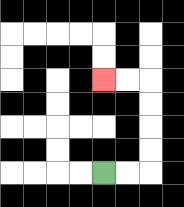{'start': '[4, 7]', 'end': '[4, 3]', 'path_directions': 'R,R,U,U,U,U,L,L', 'path_coordinates': '[[4, 7], [5, 7], [6, 7], [6, 6], [6, 5], [6, 4], [6, 3], [5, 3], [4, 3]]'}